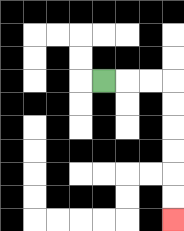{'start': '[4, 3]', 'end': '[7, 9]', 'path_directions': 'R,R,R,D,D,D,D,D,D', 'path_coordinates': '[[4, 3], [5, 3], [6, 3], [7, 3], [7, 4], [7, 5], [7, 6], [7, 7], [7, 8], [7, 9]]'}